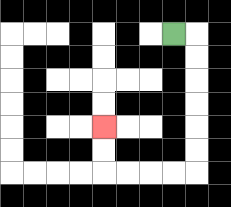{'start': '[7, 1]', 'end': '[4, 5]', 'path_directions': 'R,D,D,D,D,D,D,L,L,L,L,U,U', 'path_coordinates': '[[7, 1], [8, 1], [8, 2], [8, 3], [8, 4], [8, 5], [8, 6], [8, 7], [7, 7], [6, 7], [5, 7], [4, 7], [4, 6], [4, 5]]'}